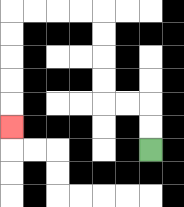{'start': '[6, 6]', 'end': '[0, 5]', 'path_directions': 'U,U,L,L,U,U,U,U,L,L,L,L,D,D,D,D,D', 'path_coordinates': '[[6, 6], [6, 5], [6, 4], [5, 4], [4, 4], [4, 3], [4, 2], [4, 1], [4, 0], [3, 0], [2, 0], [1, 0], [0, 0], [0, 1], [0, 2], [0, 3], [0, 4], [0, 5]]'}